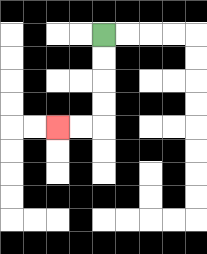{'start': '[4, 1]', 'end': '[2, 5]', 'path_directions': 'D,D,D,D,L,L', 'path_coordinates': '[[4, 1], [4, 2], [4, 3], [4, 4], [4, 5], [3, 5], [2, 5]]'}